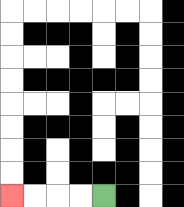{'start': '[4, 8]', 'end': '[0, 8]', 'path_directions': 'L,L,L,L', 'path_coordinates': '[[4, 8], [3, 8], [2, 8], [1, 8], [0, 8]]'}